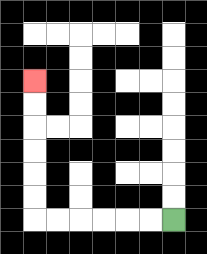{'start': '[7, 9]', 'end': '[1, 3]', 'path_directions': 'L,L,L,L,L,L,U,U,U,U,U,U', 'path_coordinates': '[[7, 9], [6, 9], [5, 9], [4, 9], [3, 9], [2, 9], [1, 9], [1, 8], [1, 7], [1, 6], [1, 5], [1, 4], [1, 3]]'}